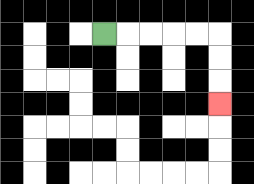{'start': '[4, 1]', 'end': '[9, 4]', 'path_directions': 'R,R,R,R,R,D,D,D', 'path_coordinates': '[[4, 1], [5, 1], [6, 1], [7, 1], [8, 1], [9, 1], [9, 2], [9, 3], [9, 4]]'}